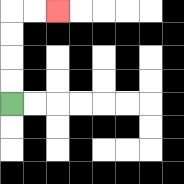{'start': '[0, 4]', 'end': '[2, 0]', 'path_directions': 'U,U,U,U,R,R', 'path_coordinates': '[[0, 4], [0, 3], [0, 2], [0, 1], [0, 0], [1, 0], [2, 0]]'}